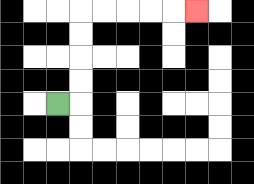{'start': '[2, 4]', 'end': '[8, 0]', 'path_directions': 'R,U,U,U,U,R,R,R,R,R', 'path_coordinates': '[[2, 4], [3, 4], [3, 3], [3, 2], [3, 1], [3, 0], [4, 0], [5, 0], [6, 0], [7, 0], [8, 0]]'}